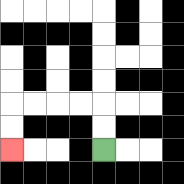{'start': '[4, 6]', 'end': '[0, 6]', 'path_directions': 'U,U,L,L,L,L,D,D', 'path_coordinates': '[[4, 6], [4, 5], [4, 4], [3, 4], [2, 4], [1, 4], [0, 4], [0, 5], [0, 6]]'}